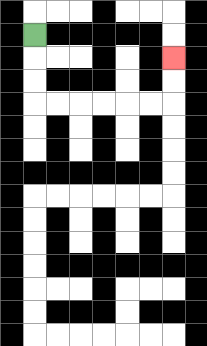{'start': '[1, 1]', 'end': '[7, 2]', 'path_directions': 'D,D,D,R,R,R,R,R,R,U,U', 'path_coordinates': '[[1, 1], [1, 2], [1, 3], [1, 4], [2, 4], [3, 4], [4, 4], [5, 4], [6, 4], [7, 4], [7, 3], [7, 2]]'}